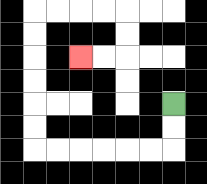{'start': '[7, 4]', 'end': '[3, 2]', 'path_directions': 'D,D,L,L,L,L,L,L,U,U,U,U,U,U,R,R,R,R,D,D,L,L', 'path_coordinates': '[[7, 4], [7, 5], [7, 6], [6, 6], [5, 6], [4, 6], [3, 6], [2, 6], [1, 6], [1, 5], [1, 4], [1, 3], [1, 2], [1, 1], [1, 0], [2, 0], [3, 0], [4, 0], [5, 0], [5, 1], [5, 2], [4, 2], [3, 2]]'}